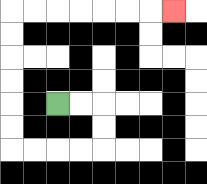{'start': '[2, 4]', 'end': '[7, 0]', 'path_directions': 'R,R,D,D,L,L,L,L,U,U,U,U,U,U,R,R,R,R,R,R,R', 'path_coordinates': '[[2, 4], [3, 4], [4, 4], [4, 5], [4, 6], [3, 6], [2, 6], [1, 6], [0, 6], [0, 5], [0, 4], [0, 3], [0, 2], [0, 1], [0, 0], [1, 0], [2, 0], [3, 0], [4, 0], [5, 0], [6, 0], [7, 0]]'}